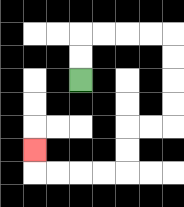{'start': '[3, 3]', 'end': '[1, 6]', 'path_directions': 'U,U,R,R,R,R,D,D,D,D,L,L,D,D,L,L,L,L,U', 'path_coordinates': '[[3, 3], [3, 2], [3, 1], [4, 1], [5, 1], [6, 1], [7, 1], [7, 2], [7, 3], [7, 4], [7, 5], [6, 5], [5, 5], [5, 6], [5, 7], [4, 7], [3, 7], [2, 7], [1, 7], [1, 6]]'}